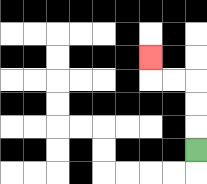{'start': '[8, 6]', 'end': '[6, 2]', 'path_directions': 'U,U,U,L,L,U', 'path_coordinates': '[[8, 6], [8, 5], [8, 4], [8, 3], [7, 3], [6, 3], [6, 2]]'}